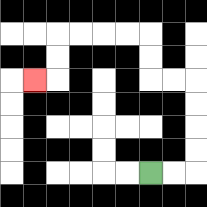{'start': '[6, 7]', 'end': '[1, 3]', 'path_directions': 'R,R,U,U,U,U,L,L,U,U,L,L,L,L,D,D,L', 'path_coordinates': '[[6, 7], [7, 7], [8, 7], [8, 6], [8, 5], [8, 4], [8, 3], [7, 3], [6, 3], [6, 2], [6, 1], [5, 1], [4, 1], [3, 1], [2, 1], [2, 2], [2, 3], [1, 3]]'}